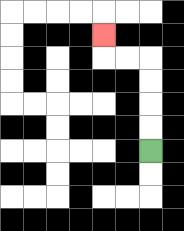{'start': '[6, 6]', 'end': '[4, 1]', 'path_directions': 'U,U,U,U,L,L,U', 'path_coordinates': '[[6, 6], [6, 5], [6, 4], [6, 3], [6, 2], [5, 2], [4, 2], [4, 1]]'}